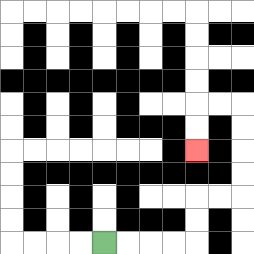{'start': '[4, 10]', 'end': '[8, 6]', 'path_directions': 'R,R,R,R,U,U,R,R,U,U,U,U,L,L,D,D', 'path_coordinates': '[[4, 10], [5, 10], [6, 10], [7, 10], [8, 10], [8, 9], [8, 8], [9, 8], [10, 8], [10, 7], [10, 6], [10, 5], [10, 4], [9, 4], [8, 4], [8, 5], [8, 6]]'}